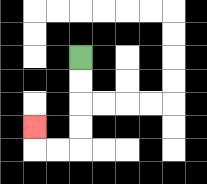{'start': '[3, 2]', 'end': '[1, 5]', 'path_directions': 'D,D,D,D,L,L,U', 'path_coordinates': '[[3, 2], [3, 3], [3, 4], [3, 5], [3, 6], [2, 6], [1, 6], [1, 5]]'}